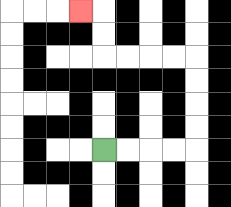{'start': '[4, 6]', 'end': '[3, 0]', 'path_directions': 'R,R,R,R,U,U,U,U,L,L,L,L,U,U,L', 'path_coordinates': '[[4, 6], [5, 6], [6, 6], [7, 6], [8, 6], [8, 5], [8, 4], [8, 3], [8, 2], [7, 2], [6, 2], [5, 2], [4, 2], [4, 1], [4, 0], [3, 0]]'}